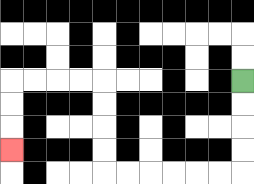{'start': '[10, 3]', 'end': '[0, 6]', 'path_directions': 'D,D,D,D,L,L,L,L,L,L,U,U,U,U,L,L,L,L,D,D,D', 'path_coordinates': '[[10, 3], [10, 4], [10, 5], [10, 6], [10, 7], [9, 7], [8, 7], [7, 7], [6, 7], [5, 7], [4, 7], [4, 6], [4, 5], [4, 4], [4, 3], [3, 3], [2, 3], [1, 3], [0, 3], [0, 4], [0, 5], [0, 6]]'}